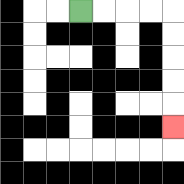{'start': '[3, 0]', 'end': '[7, 5]', 'path_directions': 'R,R,R,R,D,D,D,D,D', 'path_coordinates': '[[3, 0], [4, 0], [5, 0], [6, 0], [7, 0], [7, 1], [7, 2], [7, 3], [7, 4], [7, 5]]'}